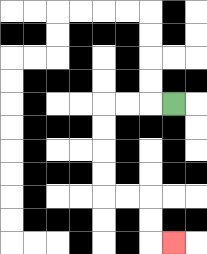{'start': '[7, 4]', 'end': '[7, 10]', 'path_directions': 'L,L,L,D,D,D,D,R,R,D,D,R', 'path_coordinates': '[[7, 4], [6, 4], [5, 4], [4, 4], [4, 5], [4, 6], [4, 7], [4, 8], [5, 8], [6, 8], [6, 9], [6, 10], [7, 10]]'}